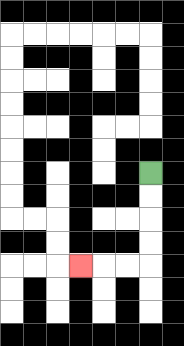{'start': '[6, 7]', 'end': '[3, 11]', 'path_directions': 'D,D,D,D,L,L,L', 'path_coordinates': '[[6, 7], [6, 8], [6, 9], [6, 10], [6, 11], [5, 11], [4, 11], [3, 11]]'}